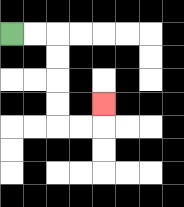{'start': '[0, 1]', 'end': '[4, 4]', 'path_directions': 'R,R,D,D,D,D,R,R,U', 'path_coordinates': '[[0, 1], [1, 1], [2, 1], [2, 2], [2, 3], [2, 4], [2, 5], [3, 5], [4, 5], [4, 4]]'}